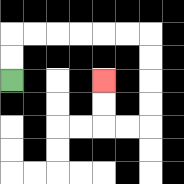{'start': '[0, 3]', 'end': '[4, 3]', 'path_directions': 'U,U,R,R,R,R,R,R,D,D,D,D,L,L,U,U', 'path_coordinates': '[[0, 3], [0, 2], [0, 1], [1, 1], [2, 1], [3, 1], [4, 1], [5, 1], [6, 1], [6, 2], [6, 3], [6, 4], [6, 5], [5, 5], [4, 5], [4, 4], [4, 3]]'}